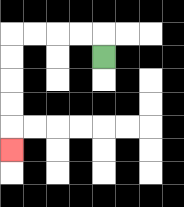{'start': '[4, 2]', 'end': '[0, 6]', 'path_directions': 'U,L,L,L,L,D,D,D,D,D', 'path_coordinates': '[[4, 2], [4, 1], [3, 1], [2, 1], [1, 1], [0, 1], [0, 2], [0, 3], [0, 4], [0, 5], [0, 6]]'}